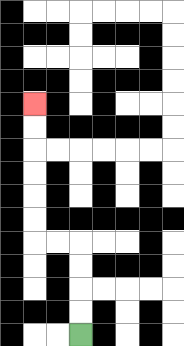{'start': '[3, 14]', 'end': '[1, 4]', 'path_directions': 'U,U,U,U,L,L,U,U,U,U,U,U', 'path_coordinates': '[[3, 14], [3, 13], [3, 12], [3, 11], [3, 10], [2, 10], [1, 10], [1, 9], [1, 8], [1, 7], [1, 6], [1, 5], [1, 4]]'}